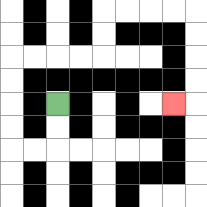{'start': '[2, 4]', 'end': '[7, 4]', 'path_directions': 'D,D,L,L,U,U,U,U,R,R,R,R,U,U,R,R,R,R,D,D,D,D,L', 'path_coordinates': '[[2, 4], [2, 5], [2, 6], [1, 6], [0, 6], [0, 5], [0, 4], [0, 3], [0, 2], [1, 2], [2, 2], [3, 2], [4, 2], [4, 1], [4, 0], [5, 0], [6, 0], [7, 0], [8, 0], [8, 1], [8, 2], [8, 3], [8, 4], [7, 4]]'}